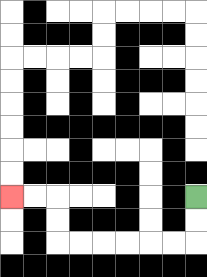{'start': '[8, 8]', 'end': '[0, 8]', 'path_directions': 'D,D,L,L,L,L,L,L,U,U,L,L', 'path_coordinates': '[[8, 8], [8, 9], [8, 10], [7, 10], [6, 10], [5, 10], [4, 10], [3, 10], [2, 10], [2, 9], [2, 8], [1, 8], [0, 8]]'}